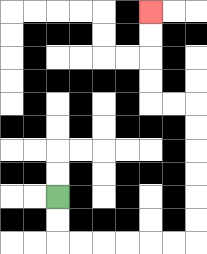{'start': '[2, 8]', 'end': '[6, 0]', 'path_directions': 'D,D,R,R,R,R,R,R,U,U,U,U,U,U,L,L,U,U,U,U', 'path_coordinates': '[[2, 8], [2, 9], [2, 10], [3, 10], [4, 10], [5, 10], [6, 10], [7, 10], [8, 10], [8, 9], [8, 8], [8, 7], [8, 6], [8, 5], [8, 4], [7, 4], [6, 4], [6, 3], [6, 2], [6, 1], [6, 0]]'}